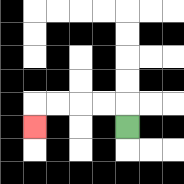{'start': '[5, 5]', 'end': '[1, 5]', 'path_directions': 'U,L,L,L,L,D', 'path_coordinates': '[[5, 5], [5, 4], [4, 4], [3, 4], [2, 4], [1, 4], [1, 5]]'}